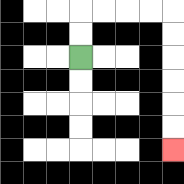{'start': '[3, 2]', 'end': '[7, 6]', 'path_directions': 'U,U,R,R,R,R,D,D,D,D,D,D', 'path_coordinates': '[[3, 2], [3, 1], [3, 0], [4, 0], [5, 0], [6, 0], [7, 0], [7, 1], [7, 2], [7, 3], [7, 4], [7, 5], [7, 6]]'}